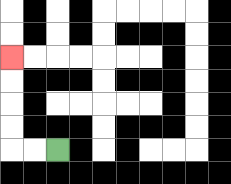{'start': '[2, 6]', 'end': '[0, 2]', 'path_directions': 'L,L,U,U,U,U', 'path_coordinates': '[[2, 6], [1, 6], [0, 6], [0, 5], [0, 4], [0, 3], [0, 2]]'}